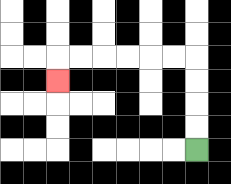{'start': '[8, 6]', 'end': '[2, 3]', 'path_directions': 'U,U,U,U,L,L,L,L,L,L,D', 'path_coordinates': '[[8, 6], [8, 5], [8, 4], [8, 3], [8, 2], [7, 2], [6, 2], [5, 2], [4, 2], [3, 2], [2, 2], [2, 3]]'}